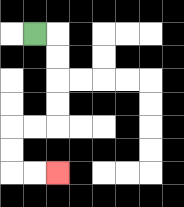{'start': '[1, 1]', 'end': '[2, 7]', 'path_directions': 'R,D,D,D,D,L,L,D,D,R,R', 'path_coordinates': '[[1, 1], [2, 1], [2, 2], [2, 3], [2, 4], [2, 5], [1, 5], [0, 5], [0, 6], [0, 7], [1, 7], [2, 7]]'}